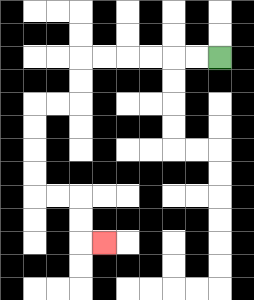{'start': '[9, 2]', 'end': '[4, 10]', 'path_directions': 'L,L,L,L,L,L,D,D,L,L,D,D,D,D,R,R,D,D,R', 'path_coordinates': '[[9, 2], [8, 2], [7, 2], [6, 2], [5, 2], [4, 2], [3, 2], [3, 3], [3, 4], [2, 4], [1, 4], [1, 5], [1, 6], [1, 7], [1, 8], [2, 8], [3, 8], [3, 9], [3, 10], [4, 10]]'}